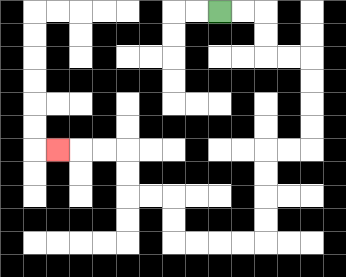{'start': '[9, 0]', 'end': '[2, 6]', 'path_directions': 'R,R,D,D,R,R,D,D,D,D,L,L,D,D,D,D,L,L,L,L,U,U,L,L,U,U,L,L,L', 'path_coordinates': '[[9, 0], [10, 0], [11, 0], [11, 1], [11, 2], [12, 2], [13, 2], [13, 3], [13, 4], [13, 5], [13, 6], [12, 6], [11, 6], [11, 7], [11, 8], [11, 9], [11, 10], [10, 10], [9, 10], [8, 10], [7, 10], [7, 9], [7, 8], [6, 8], [5, 8], [5, 7], [5, 6], [4, 6], [3, 6], [2, 6]]'}